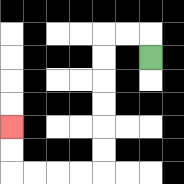{'start': '[6, 2]', 'end': '[0, 5]', 'path_directions': 'U,L,L,D,D,D,D,D,D,L,L,L,L,U,U', 'path_coordinates': '[[6, 2], [6, 1], [5, 1], [4, 1], [4, 2], [4, 3], [4, 4], [4, 5], [4, 6], [4, 7], [3, 7], [2, 7], [1, 7], [0, 7], [0, 6], [0, 5]]'}